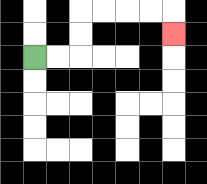{'start': '[1, 2]', 'end': '[7, 1]', 'path_directions': 'R,R,U,U,R,R,R,R,D', 'path_coordinates': '[[1, 2], [2, 2], [3, 2], [3, 1], [3, 0], [4, 0], [5, 0], [6, 0], [7, 0], [7, 1]]'}